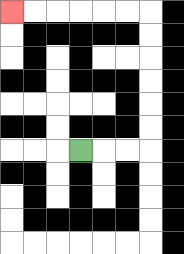{'start': '[3, 6]', 'end': '[0, 0]', 'path_directions': 'R,R,R,U,U,U,U,U,U,L,L,L,L,L,L', 'path_coordinates': '[[3, 6], [4, 6], [5, 6], [6, 6], [6, 5], [6, 4], [6, 3], [6, 2], [6, 1], [6, 0], [5, 0], [4, 0], [3, 0], [2, 0], [1, 0], [0, 0]]'}